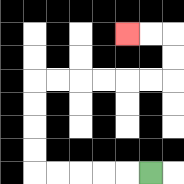{'start': '[6, 7]', 'end': '[5, 1]', 'path_directions': 'L,L,L,L,L,U,U,U,U,R,R,R,R,R,R,U,U,L,L', 'path_coordinates': '[[6, 7], [5, 7], [4, 7], [3, 7], [2, 7], [1, 7], [1, 6], [1, 5], [1, 4], [1, 3], [2, 3], [3, 3], [4, 3], [5, 3], [6, 3], [7, 3], [7, 2], [7, 1], [6, 1], [5, 1]]'}